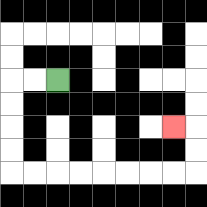{'start': '[2, 3]', 'end': '[7, 5]', 'path_directions': 'L,L,D,D,D,D,R,R,R,R,R,R,R,R,U,U,L', 'path_coordinates': '[[2, 3], [1, 3], [0, 3], [0, 4], [0, 5], [0, 6], [0, 7], [1, 7], [2, 7], [3, 7], [4, 7], [5, 7], [6, 7], [7, 7], [8, 7], [8, 6], [8, 5], [7, 5]]'}